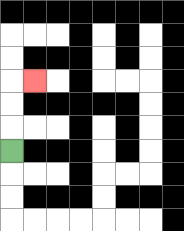{'start': '[0, 6]', 'end': '[1, 3]', 'path_directions': 'U,U,U,R', 'path_coordinates': '[[0, 6], [0, 5], [0, 4], [0, 3], [1, 3]]'}